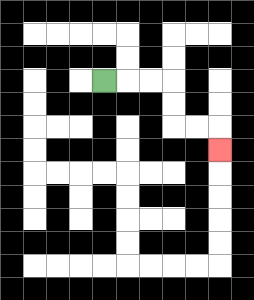{'start': '[4, 3]', 'end': '[9, 6]', 'path_directions': 'R,R,R,D,D,R,R,D', 'path_coordinates': '[[4, 3], [5, 3], [6, 3], [7, 3], [7, 4], [7, 5], [8, 5], [9, 5], [9, 6]]'}